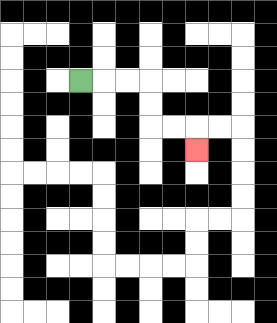{'start': '[3, 3]', 'end': '[8, 6]', 'path_directions': 'R,R,R,D,D,R,R,D', 'path_coordinates': '[[3, 3], [4, 3], [5, 3], [6, 3], [6, 4], [6, 5], [7, 5], [8, 5], [8, 6]]'}